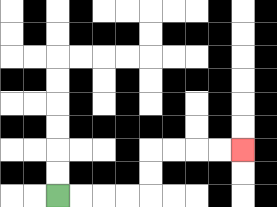{'start': '[2, 8]', 'end': '[10, 6]', 'path_directions': 'R,R,R,R,U,U,R,R,R,R', 'path_coordinates': '[[2, 8], [3, 8], [4, 8], [5, 8], [6, 8], [6, 7], [6, 6], [7, 6], [8, 6], [9, 6], [10, 6]]'}